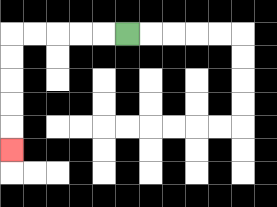{'start': '[5, 1]', 'end': '[0, 6]', 'path_directions': 'L,L,L,L,L,D,D,D,D,D', 'path_coordinates': '[[5, 1], [4, 1], [3, 1], [2, 1], [1, 1], [0, 1], [0, 2], [0, 3], [0, 4], [0, 5], [0, 6]]'}